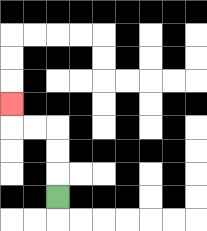{'start': '[2, 8]', 'end': '[0, 4]', 'path_directions': 'U,U,U,L,L,U', 'path_coordinates': '[[2, 8], [2, 7], [2, 6], [2, 5], [1, 5], [0, 5], [0, 4]]'}